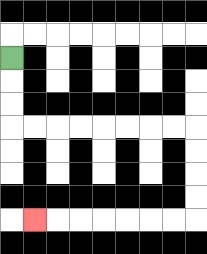{'start': '[0, 2]', 'end': '[1, 9]', 'path_directions': 'D,D,D,R,R,R,R,R,R,R,R,D,D,D,D,L,L,L,L,L,L,L', 'path_coordinates': '[[0, 2], [0, 3], [0, 4], [0, 5], [1, 5], [2, 5], [3, 5], [4, 5], [5, 5], [6, 5], [7, 5], [8, 5], [8, 6], [8, 7], [8, 8], [8, 9], [7, 9], [6, 9], [5, 9], [4, 9], [3, 9], [2, 9], [1, 9]]'}